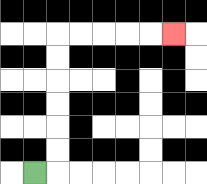{'start': '[1, 7]', 'end': '[7, 1]', 'path_directions': 'R,U,U,U,U,U,U,R,R,R,R,R', 'path_coordinates': '[[1, 7], [2, 7], [2, 6], [2, 5], [2, 4], [2, 3], [2, 2], [2, 1], [3, 1], [4, 1], [5, 1], [6, 1], [7, 1]]'}